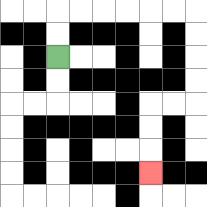{'start': '[2, 2]', 'end': '[6, 7]', 'path_directions': 'U,U,R,R,R,R,R,R,D,D,D,D,L,L,D,D,D', 'path_coordinates': '[[2, 2], [2, 1], [2, 0], [3, 0], [4, 0], [5, 0], [6, 0], [7, 0], [8, 0], [8, 1], [8, 2], [8, 3], [8, 4], [7, 4], [6, 4], [6, 5], [6, 6], [6, 7]]'}